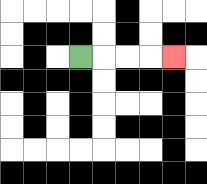{'start': '[3, 2]', 'end': '[7, 2]', 'path_directions': 'R,R,R,R', 'path_coordinates': '[[3, 2], [4, 2], [5, 2], [6, 2], [7, 2]]'}